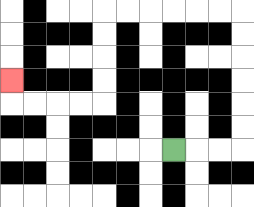{'start': '[7, 6]', 'end': '[0, 3]', 'path_directions': 'R,R,R,U,U,U,U,U,U,L,L,L,L,L,L,D,D,D,D,L,L,L,L,U', 'path_coordinates': '[[7, 6], [8, 6], [9, 6], [10, 6], [10, 5], [10, 4], [10, 3], [10, 2], [10, 1], [10, 0], [9, 0], [8, 0], [7, 0], [6, 0], [5, 0], [4, 0], [4, 1], [4, 2], [4, 3], [4, 4], [3, 4], [2, 4], [1, 4], [0, 4], [0, 3]]'}